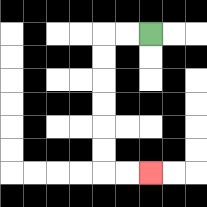{'start': '[6, 1]', 'end': '[6, 7]', 'path_directions': 'L,L,D,D,D,D,D,D,R,R', 'path_coordinates': '[[6, 1], [5, 1], [4, 1], [4, 2], [4, 3], [4, 4], [4, 5], [4, 6], [4, 7], [5, 7], [6, 7]]'}